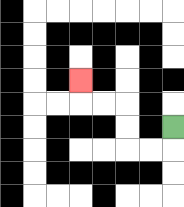{'start': '[7, 5]', 'end': '[3, 3]', 'path_directions': 'D,L,L,U,U,L,L,U', 'path_coordinates': '[[7, 5], [7, 6], [6, 6], [5, 6], [5, 5], [5, 4], [4, 4], [3, 4], [3, 3]]'}